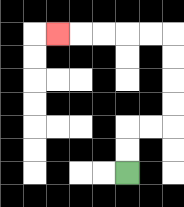{'start': '[5, 7]', 'end': '[2, 1]', 'path_directions': 'U,U,R,R,U,U,U,U,L,L,L,L,L', 'path_coordinates': '[[5, 7], [5, 6], [5, 5], [6, 5], [7, 5], [7, 4], [7, 3], [7, 2], [7, 1], [6, 1], [5, 1], [4, 1], [3, 1], [2, 1]]'}